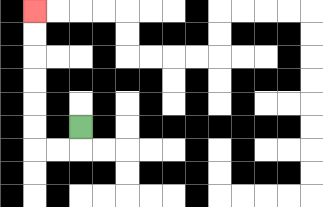{'start': '[3, 5]', 'end': '[1, 0]', 'path_directions': 'D,L,L,U,U,U,U,U,U', 'path_coordinates': '[[3, 5], [3, 6], [2, 6], [1, 6], [1, 5], [1, 4], [1, 3], [1, 2], [1, 1], [1, 0]]'}